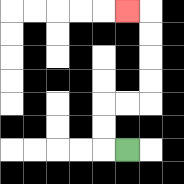{'start': '[5, 6]', 'end': '[5, 0]', 'path_directions': 'L,U,U,R,R,U,U,U,U,L', 'path_coordinates': '[[5, 6], [4, 6], [4, 5], [4, 4], [5, 4], [6, 4], [6, 3], [6, 2], [6, 1], [6, 0], [5, 0]]'}